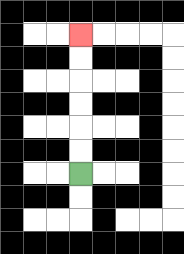{'start': '[3, 7]', 'end': '[3, 1]', 'path_directions': 'U,U,U,U,U,U', 'path_coordinates': '[[3, 7], [3, 6], [3, 5], [3, 4], [3, 3], [3, 2], [3, 1]]'}